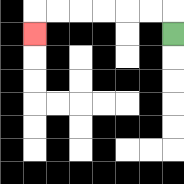{'start': '[7, 1]', 'end': '[1, 1]', 'path_directions': 'U,L,L,L,L,L,L,D', 'path_coordinates': '[[7, 1], [7, 0], [6, 0], [5, 0], [4, 0], [3, 0], [2, 0], [1, 0], [1, 1]]'}